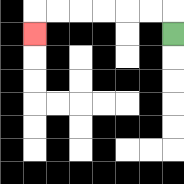{'start': '[7, 1]', 'end': '[1, 1]', 'path_directions': 'U,L,L,L,L,L,L,D', 'path_coordinates': '[[7, 1], [7, 0], [6, 0], [5, 0], [4, 0], [3, 0], [2, 0], [1, 0], [1, 1]]'}